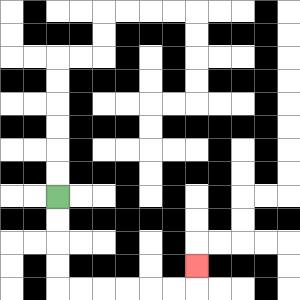{'start': '[2, 8]', 'end': '[8, 11]', 'path_directions': 'D,D,D,D,R,R,R,R,R,R,U', 'path_coordinates': '[[2, 8], [2, 9], [2, 10], [2, 11], [2, 12], [3, 12], [4, 12], [5, 12], [6, 12], [7, 12], [8, 12], [8, 11]]'}